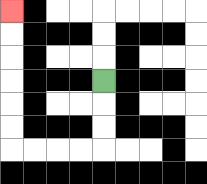{'start': '[4, 3]', 'end': '[0, 0]', 'path_directions': 'D,D,D,L,L,L,L,U,U,U,U,U,U', 'path_coordinates': '[[4, 3], [4, 4], [4, 5], [4, 6], [3, 6], [2, 6], [1, 6], [0, 6], [0, 5], [0, 4], [0, 3], [0, 2], [0, 1], [0, 0]]'}